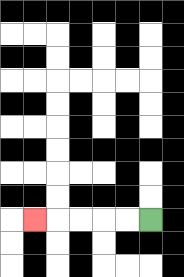{'start': '[6, 9]', 'end': '[1, 9]', 'path_directions': 'L,L,L,L,L', 'path_coordinates': '[[6, 9], [5, 9], [4, 9], [3, 9], [2, 9], [1, 9]]'}